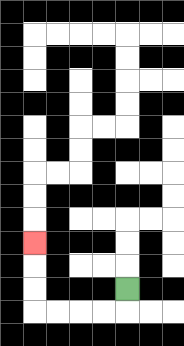{'start': '[5, 12]', 'end': '[1, 10]', 'path_directions': 'D,L,L,L,L,U,U,U', 'path_coordinates': '[[5, 12], [5, 13], [4, 13], [3, 13], [2, 13], [1, 13], [1, 12], [1, 11], [1, 10]]'}